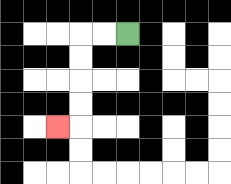{'start': '[5, 1]', 'end': '[2, 5]', 'path_directions': 'L,L,D,D,D,D,L', 'path_coordinates': '[[5, 1], [4, 1], [3, 1], [3, 2], [3, 3], [3, 4], [3, 5], [2, 5]]'}